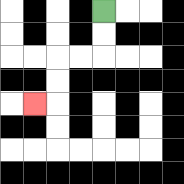{'start': '[4, 0]', 'end': '[1, 4]', 'path_directions': 'D,D,L,L,D,D,L', 'path_coordinates': '[[4, 0], [4, 1], [4, 2], [3, 2], [2, 2], [2, 3], [2, 4], [1, 4]]'}